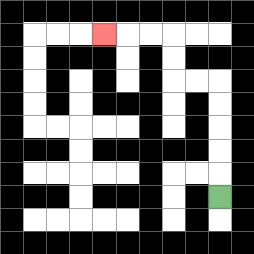{'start': '[9, 8]', 'end': '[4, 1]', 'path_directions': 'U,U,U,U,U,L,L,U,U,L,L,L', 'path_coordinates': '[[9, 8], [9, 7], [9, 6], [9, 5], [9, 4], [9, 3], [8, 3], [7, 3], [7, 2], [7, 1], [6, 1], [5, 1], [4, 1]]'}